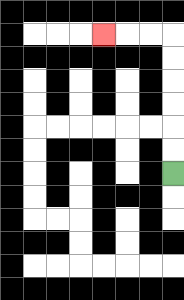{'start': '[7, 7]', 'end': '[4, 1]', 'path_directions': 'U,U,U,U,U,U,L,L,L', 'path_coordinates': '[[7, 7], [7, 6], [7, 5], [7, 4], [7, 3], [7, 2], [7, 1], [6, 1], [5, 1], [4, 1]]'}